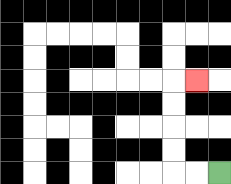{'start': '[9, 7]', 'end': '[8, 3]', 'path_directions': 'L,L,U,U,U,U,R', 'path_coordinates': '[[9, 7], [8, 7], [7, 7], [7, 6], [7, 5], [7, 4], [7, 3], [8, 3]]'}